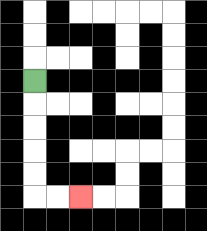{'start': '[1, 3]', 'end': '[3, 8]', 'path_directions': 'D,D,D,D,D,R,R', 'path_coordinates': '[[1, 3], [1, 4], [1, 5], [1, 6], [1, 7], [1, 8], [2, 8], [3, 8]]'}